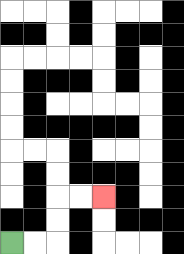{'start': '[0, 10]', 'end': '[4, 8]', 'path_directions': 'R,R,U,U,R,R', 'path_coordinates': '[[0, 10], [1, 10], [2, 10], [2, 9], [2, 8], [3, 8], [4, 8]]'}